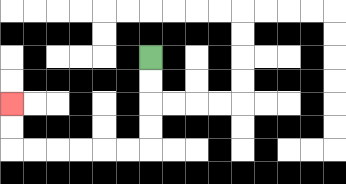{'start': '[6, 2]', 'end': '[0, 4]', 'path_directions': 'D,D,D,D,L,L,L,L,L,L,U,U', 'path_coordinates': '[[6, 2], [6, 3], [6, 4], [6, 5], [6, 6], [5, 6], [4, 6], [3, 6], [2, 6], [1, 6], [0, 6], [0, 5], [0, 4]]'}